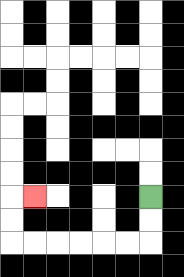{'start': '[6, 8]', 'end': '[1, 8]', 'path_directions': 'D,D,L,L,L,L,L,L,U,U,R', 'path_coordinates': '[[6, 8], [6, 9], [6, 10], [5, 10], [4, 10], [3, 10], [2, 10], [1, 10], [0, 10], [0, 9], [0, 8], [1, 8]]'}